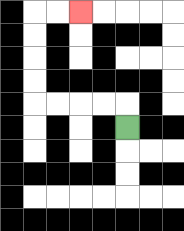{'start': '[5, 5]', 'end': '[3, 0]', 'path_directions': 'U,L,L,L,L,U,U,U,U,R,R', 'path_coordinates': '[[5, 5], [5, 4], [4, 4], [3, 4], [2, 4], [1, 4], [1, 3], [1, 2], [1, 1], [1, 0], [2, 0], [3, 0]]'}